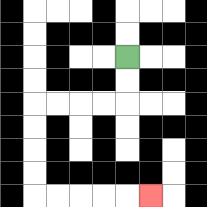{'start': '[5, 2]', 'end': '[6, 8]', 'path_directions': 'D,D,L,L,L,L,D,D,D,D,R,R,R,R,R', 'path_coordinates': '[[5, 2], [5, 3], [5, 4], [4, 4], [3, 4], [2, 4], [1, 4], [1, 5], [1, 6], [1, 7], [1, 8], [2, 8], [3, 8], [4, 8], [5, 8], [6, 8]]'}